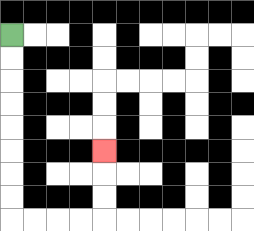{'start': '[0, 1]', 'end': '[4, 6]', 'path_directions': 'D,D,D,D,D,D,D,D,R,R,R,R,U,U,U', 'path_coordinates': '[[0, 1], [0, 2], [0, 3], [0, 4], [0, 5], [0, 6], [0, 7], [0, 8], [0, 9], [1, 9], [2, 9], [3, 9], [4, 9], [4, 8], [4, 7], [4, 6]]'}